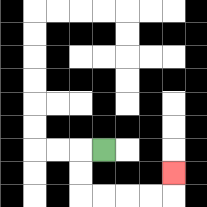{'start': '[4, 6]', 'end': '[7, 7]', 'path_directions': 'L,D,D,R,R,R,R,U', 'path_coordinates': '[[4, 6], [3, 6], [3, 7], [3, 8], [4, 8], [5, 8], [6, 8], [7, 8], [7, 7]]'}